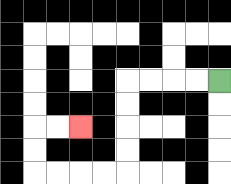{'start': '[9, 3]', 'end': '[3, 5]', 'path_directions': 'L,L,L,L,D,D,D,D,L,L,L,L,U,U,R,R', 'path_coordinates': '[[9, 3], [8, 3], [7, 3], [6, 3], [5, 3], [5, 4], [5, 5], [5, 6], [5, 7], [4, 7], [3, 7], [2, 7], [1, 7], [1, 6], [1, 5], [2, 5], [3, 5]]'}